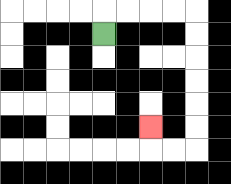{'start': '[4, 1]', 'end': '[6, 5]', 'path_directions': 'U,R,R,R,R,D,D,D,D,D,D,L,L,U', 'path_coordinates': '[[4, 1], [4, 0], [5, 0], [6, 0], [7, 0], [8, 0], [8, 1], [8, 2], [8, 3], [8, 4], [8, 5], [8, 6], [7, 6], [6, 6], [6, 5]]'}